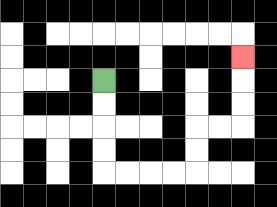{'start': '[4, 3]', 'end': '[10, 2]', 'path_directions': 'D,D,D,D,R,R,R,R,U,U,R,R,U,U,U', 'path_coordinates': '[[4, 3], [4, 4], [4, 5], [4, 6], [4, 7], [5, 7], [6, 7], [7, 7], [8, 7], [8, 6], [8, 5], [9, 5], [10, 5], [10, 4], [10, 3], [10, 2]]'}